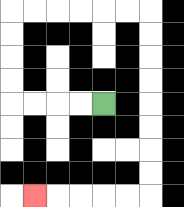{'start': '[4, 4]', 'end': '[1, 8]', 'path_directions': 'L,L,L,L,U,U,U,U,R,R,R,R,R,R,D,D,D,D,D,D,D,D,L,L,L,L,L', 'path_coordinates': '[[4, 4], [3, 4], [2, 4], [1, 4], [0, 4], [0, 3], [0, 2], [0, 1], [0, 0], [1, 0], [2, 0], [3, 0], [4, 0], [5, 0], [6, 0], [6, 1], [6, 2], [6, 3], [6, 4], [6, 5], [6, 6], [6, 7], [6, 8], [5, 8], [4, 8], [3, 8], [2, 8], [1, 8]]'}